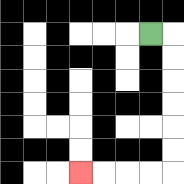{'start': '[6, 1]', 'end': '[3, 7]', 'path_directions': 'R,D,D,D,D,D,D,L,L,L,L', 'path_coordinates': '[[6, 1], [7, 1], [7, 2], [7, 3], [7, 4], [7, 5], [7, 6], [7, 7], [6, 7], [5, 7], [4, 7], [3, 7]]'}